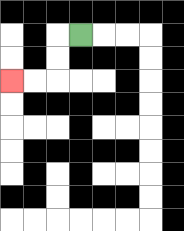{'start': '[3, 1]', 'end': '[0, 3]', 'path_directions': 'L,D,D,L,L', 'path_coordinates': '[[3, 1], [2, 1], [2, 2], [2, 3], [1, 3], [0, 3]]'}